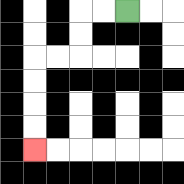{'start': '[5, 0]', 'end': '[1, 6]', 'path_directions': 'L,L,D,D,L,L,D,D,D,D', 'path_coordinates': '[[5, 0], [4, 0], [3, 0], [3, 1], [3, 2], [2, 2], [1, 2], [1, 3], [1, 4], [1, 5], [1, 6]]'}